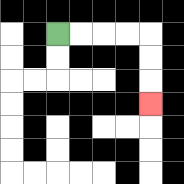{'start': '[2, 1]', 'end': '[6, 4]', 'path_directions': 'R,R,R,R,D,D,D', 'path_coordinates': '[[2, 1], [3, 1], [4, 1], [5, 1], [6, 1], [6, 2], [6, 3], [6, 4]]'}